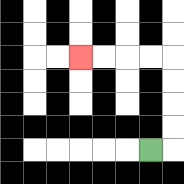{'start': '[6, 6]', 'end': '[3, 2]', 'path_directions': 'R,U,U,U,U,L,L,L,L', 'path_coordinates': '[[6, 6], [7, 6], [7, 5], [7, 4], [7, 3], [7, 2], [6, 2], [5, 2], [4, 2], [3, 2]]'}